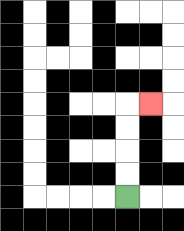{'start': '[5, 8]', 'end': '[6, 4]', 'path_directions': 'U,U,U,U,R', 'path_coordinates': '[[5, 8], [5, 7], [5, 6], [5, 5], [5, 4], [6, 4]]'}